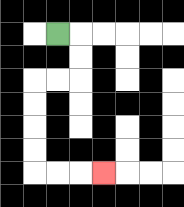{'start': '[2, 1]', 'end': '[4, 7]', 'path_directions': 'R,D,D,L,L,D,D,D,D,R,R,R', 'path_coordinates': '[[2, 1], [3, 1], [3, 2], [3, 3], [2, 3], [1, 3], [1, 4], [1, 5], [1, 6], [1, 7], [2, 7], [3, 7], [4, 7]]'}